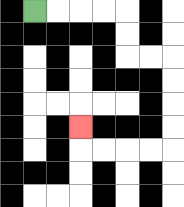{'start': '[1, 0]', 'end': '[3, 5]', 'path_directions': 'R,R,R,R,D,D,R,R,D,D,D,D,L,L,L,L,U', 'path_coordinates': '[[1, 0], [2, 0], [3, 0], [4, 0], [5, 0], [5, 1], [5, 2], [6, 2], [7, 2], [7, 3], [7, 4], [7, 5], [7, 6], [6, 6], [5, 6], [4, 6], [3, 6], [3, 5]]'}